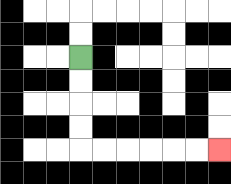{'start': '[3, 2]', 'end': '[9, 6]', 'path_directions': 'D,D,D,D,R,R,R,R,R,R', 'path_coordinates': '[[3, 2], [3, 3], [3, 4], [3, 5], [3, 6], [4, 6], [5, 6], [6, 6], [7, 6], [8, 6], [9, 6]]'}